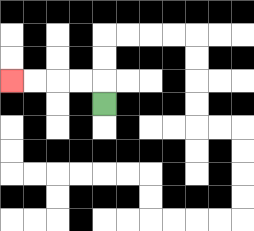{'start': '[4, 4]', 'end': '[0, 3]', 'path_directions': 'U,L,L,L,L', 'path_coordinates': '[[4, 4], [4, 3], [3, 3], [2, 3], [1, 3], [0, 3]]'}